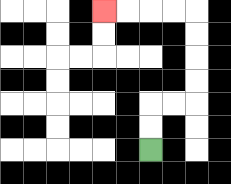{'start': '[6, 6]', 'end': '[4, 0]', 'path_directions': 'U,U,R,R,U,U,U,U,L,L,L,L', 'path_coordinates': '[[6, 6], [6, 5], [6, 4], [7, 4], [8, 4], [8, 3], [8, 2], [8, 1], [8, 0], [7, 0], [6, 0], [5, 0], [4, 0]]'}